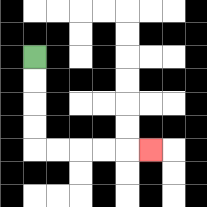{'start': '[1, 2]', 'end': '[6, 6]', 'path_directions': 'D,D,D,D,R,R,R,R,R', 'path_coordinates': '[[1, 2], [1, 3], [1, 4], [1, 5], [1, 6], [2, 6], [3, 6], [4, 6], [5, 6], [6, 6]]'}